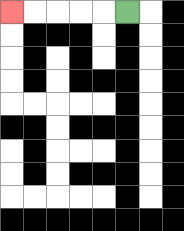{'start': '[5, 0]', 'end': '[0, 0]', 'path_directions': 'L,L,L,L,L', 'path_coordinates': '[[5, 0], [4, 0], [3, 0], [2, 0], [1, 0], [0, 0]]'}